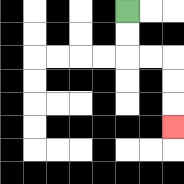{'start': '[5, 0]', 'end': '[7, 5]', 'path_directions': 'D,D,R,R,D,D,D', 'path_coordinates': '[[5, 0], [5, 1], [5, 2], [6, 2], [7, 2], [7, 3], [7, 4], [7, 5]]'}